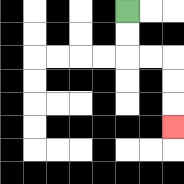{'start': '[5, 0]', 'end': '[7, 5]', 'path_directions': 'D,D,R,R,D,D,D', 'path_coordinates': '[[5, 0], [5, 1], [5, 2], [6, 2], [7, 2], [7, 3], [7, 4], [7, 5]]'}